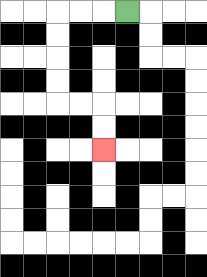{'start': '[5, 0]', 'end': '[4, 6]', 'path_directions': 'L,L,L,D,D,D,D,R,R,D,D', 'path_coordinates': '[[5, 0], [4, 0], [3, 0], [2, 0], [2, 1], [2, 2], [2, 3], [2, 4], [3, 4], [4, 4], [4, 5], [4, 6]]'}